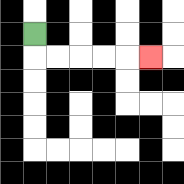{'start': '[1, 1]', 'end': '[6, 2]', 'path_directions': 'D,R,R,R,R,R', 'path_coordinates': '[[1, 1], [1, 2], [2, 2], [3, 2], [4, 2], [5, 2], [6, 2]]'}